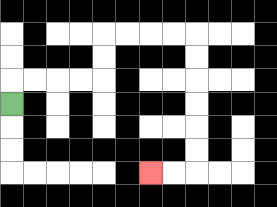{'start': '[0, 4]', 'end': '[6, 7]', 'path_directions': 'U,R,R,R,R,U,U,R,R,R,R,D,D,D,D,D,D,L,L', 'path_coordinates': '[[0, 4], [0, 3], [1, 3], [2, 3], [3, 3], [4, 3], [4, 2], [4, 1], [5, 1], [6, 1], [7, 1], [8, 1], [8, 2], [8, 3], [8, 4], [8, 5], [8, 6], [8, 7], [7, 7], [6, 7]]'}